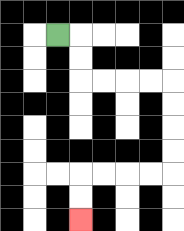{'start': '[2, 1]', 'end': '[3, 9]', 'path_directions': 'R,D,D,R,R,R,R,D,D,D,D,L,L,L,L,D,D', 'path_coordinates': '[[2, 1], [3, 1], [3, 2], [3, 3], [4, 3], [5, 3], [6, 3], [7, 3], [7, 4], [7, 5], [7, 6], [7, 7], [6, 7], [5, 7], [4, 7], [3, 7], [3, 8], [3, 9]]'}